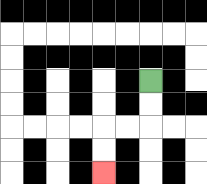{'start': '[6, 3]', 'end': '[4, 7]', 'path_directions': 'D,D,L,L,D,D', 'path_coordinates': '[[6, 3], [6, 4], [6, 5], [5, 5], [4, 5], [4, 6], [4, 7]]'}